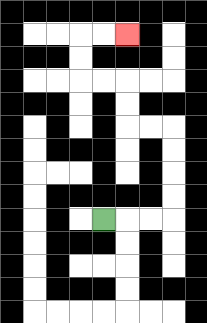{'start': '[4, 9]', 'end': '[5, 1]', 'path_directions': 'R,R,R,U,U,U,U,L,L,U,U,L,L,U,U,R,R', 'path_coordinates': '[[4, 9], [5, 9], [6, 9], [7, 9], [7, 8], [7, 7], [7, 6], [7, 5], [6, 5], [5, 5], [5, 4], [5, 3], [4, 3], [3, 3], [3, 2], [3, 1], [4, 1], [5, 1]]'}